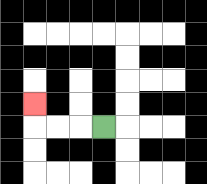{'start': '[4, 5]', 'end': '[1, 4]', 'path_directions': 'L,L,L,U', 'path_coordinates': '[[4, 5], [3, 5], [2, 5], [1, 5], [1, 4]]'}